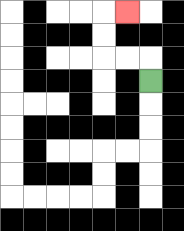{'start': '[6, 3]', 'end': '[5, 0]', 'path_directions': 'U,L,L,U,U,R', 'path_coordinates': '[[6, 3], [6, 2], [5, 2], [4, 2], [4, 1], [4, 0], [5, 0]]'}